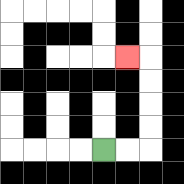{'start': '[4, 6]', 'end': '[5, 2]', 'path_directions': 'R,R,U,U,U,U,L', 'path_coordinates': '[[4, 6], [5, 6], [6, 6], [6, 5], [6, 4], [6, 3], [6, 2], [5, 2]]'}